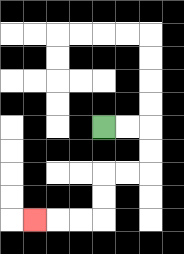{'start': '[4, 5]', 'end': '[1, 9]', 'path_directions': 'R,R,D,D,L,L,D,D,L,L,L', 'path_coordinates': '[[4, 5], [5, 5], [6, 5], [6, 6], [6, 7], [5, 7], [4, 7], [4, 8], [4, 9], [3, 9], [2, 9], [1, 9]]'}